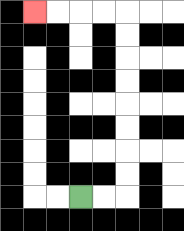{'start': '[3, 8]', 'end': '[1, 0]', 'path_directions': 'R,R,U,U,U,U,U,U,U,U,L,L,L,L', 'path_coordinates': '[[3, 8], [4, 8], [5, 8], [5, 7], [5, 6], [5, 5], [5, 4], [5, 3], [5, 2], [5, 1], [5, 0], [4, 0], [3, 0], [2, 0], [1, 0]]'}